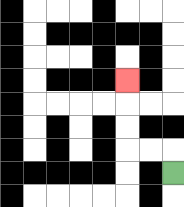{'start': '[7, 7]', 'end': '[5, 3]', 'path_directions': 'U,L,L,U,U,U', 'path_coordinates': '[[7, 7], [7, 6], [6, 6], [5, 6], [5, 5], [5, 4], [5, 3]]'}